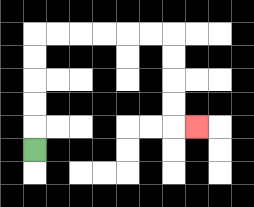{'start': '[1, 6]', 'end': '[8, 5]', 'path_directions': 'U,U,U,U,U,R,R,R,R,R,R,D,D,D,D,R', 'path_coordinates': '[[1, 6], [1, 5], [1, 4], [1, 3], [1, 2], [1, 1], [2, 1], [3, 1], [4, 1], [5, 1], [6, 1], [7, 1], [7, 2], [7, 3], [7, 4], [7, 5], [8, 5]]'}